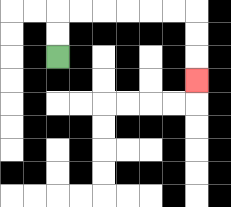{'start': '[2, 2]', 'end': '[8, 3]', 'path_directions': 'U,U,R,R,R,R,R,R,D,D,D', 'path_coordinates': '[[2, 2], [2, 1], [2, 0], [3, 0], [4, 0], [5, 0], [6, 0], [7, 0], [8, 0], [8, 1], [8, 2], [8, 3]]'}